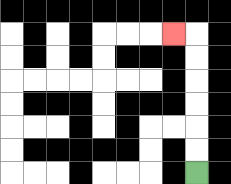{'start': '[8, 7]', 'end': '[7, 1]', 'path_directions': 'U,U,U,U,U,U,L', 'path_coordinates': '[[8, 7], [8, 6], [8, 5], [8, 4], [8, 3], [8, 2], [8, 1], [7, 1]]'}